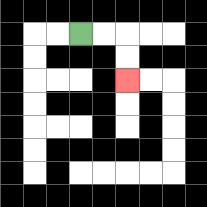{'start': '[3, 1]', 'end': '[5, 3]', 'path_directions': 'R,R,D,D', 'path_coordinates': '[[3, 1], [4, 1], [5, 1], [5, 2], [5, 3]]'}